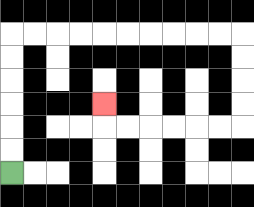{'start': '[0, 7]', 'end': '[4, 4]', 'path_directions': 'U,U,U,U,U,U,R,R,R,R,R,R,R,R,R,R,D,D,D,D,L,L,L,L,L,L,U', 'path_coordinates': '[[0, 7], [0, 6], [0, 5], [0, 4], [0, 3], [0, 2], [0, 1], [1, 1], [2, 1], [3, 1], [4, 1], [5, 1], [6, 1], [7, 1], [8, 1], [9, 1], [10, 1], [10, 2], [10, 3], [10, 4], [10, 5], [9, 5], [8, 5], [7, 5], [6, 5], [5, 5], [4, 5], [4, 4]]'}